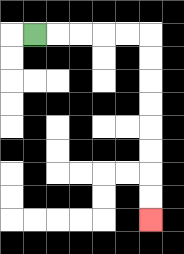{'start': '[1, 1]', 'end': '[6, 9]', 'path_directions': 'R,R,R,R,R,D,D,D,D,D,D,D,D', 'path_coordinates': '[[1, 1], [2, 1], [3, 1], [4, 1], [5, 1], [6, 1], [6, 2], [6, 3], [6, 4], [6, 5], [6, 6], [6, 7], [6, 8], [6, 9]]'}